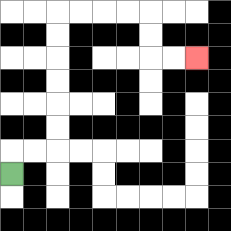{'start': '[0, 7]', 'end': '[8, 2]', 'path_directions': 'U,R,R,U,U,U,U,U,U,R,R,R,R,D,D,R,R', 'path_coordinates': '[[0, 7], [0, 6], [1, 6], [2, 6], [2, 5], [2, 4], [2, 3], [2, 2], [2, 1], [2, 0], [3, 0], [4, 0], [5, 0], [6, 0], [6, 1], [6, 2], [7, 2], [8, 2]]'}